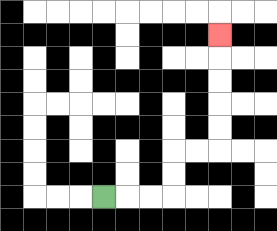{'start': '[4, 8]', 'end': '[9, 1]', 'path_directions': 'R,R,R,U,U,R,R,U,U,U,U,U', 'path_coordinates': '[[4, 8], [5, 8], [6, 8], [7, 8], [7, 7], [7, 6], [8, 6], [9, 6], [9, 5], [9, 4], [9, 3], [9, 2], [9, 1]]'}